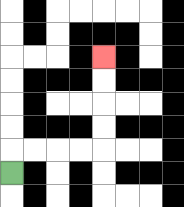{'start': '[0, 7]', 'end': '[4, 2]', 'path_directions': 'U,R,R,R,R,U,U,U,U', 'path_coordinates': '[[0, 7], [0, 6], [1, 6], [2, 6], [3, 6], [4, 6], [4, 5], [4, 4], [4, 3], [4, 2]]'}